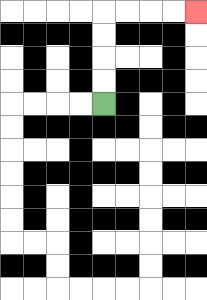{'start': '[4, 4]', 'end': '[8, 0]', 'path_directions': 'U,U,U,U,R,R,R,R', 'path_coordinates': '[[4, 4], [4, 3], [4, 2], [4, 1], [4, 0], [5, 0], [6, 0], [7, 0], [8, 0]]'}